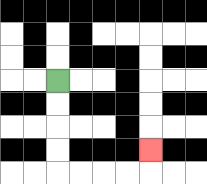{'start': '[2, 3]', 'end': '[6, 6]', 'path_directions': 'D,D,D,D,R,R,R,R,U', 'path_coordinates': '[[2, 3], [2, 4], [2, 5], [2, 6], [2, 7], [3, 7], [4, 7], [5, 7], [6, 7], [6, 6]]'}